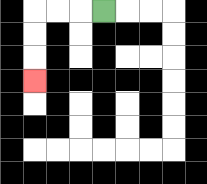{'start': '[4, 0]', 'end': '[1, 3]', 'path_directions': 'L,L,L,D,D,D', 'path_coordinates': '[[4, 0], [3, 0], [2, 0], [1, 0], [1, 1], [1, 2], [1, 3]]'}